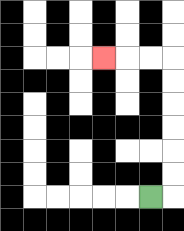{'start': '[6, 8]', 'end': '[4, 2]', 'path_directions': 'R,U,U,U,U,U,U,L,L,L', 'path_coordinates': '[[6, 8], [7, 8], [7, 7], [7, 6], [7, 5], [7, 4], [7, 3], [7, 2], [6, 2], [5, 2], [4, 2]]'}